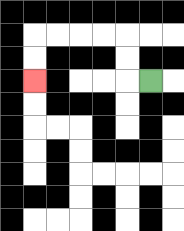{'start': '[6, 3]', 'end': '[1, 3]', 'path_directions': 'L,U,U,L,L,L,L,D,D', 'path_coordinates': '[[6, 3], [5, 3], [5, 2], [5, 1], [4, 1], [3, 1], [2, 1], [1, 1], [1, 2], [1, 3]]'}